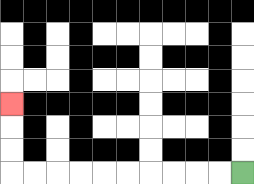{'start': '[10, 7]', 'end': '[0, 4]', 'path_directions': 'L,L,L,L,L,L,L,L,L,L,U,U,U', 'path_coordinates': '[[10, 7], [9, 7], [8, 7], [7, 7], [6, 7], [5, 7], [4, 7], [3, 7], [2, 7], [1, 7], [0, 7], [0, 6], [0, 5], [0, 4]]'}